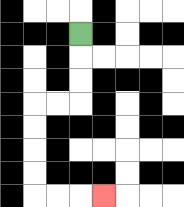{'start': '[3, 1]', 'end': '[4, 8]', 'path_directions': 'D,D,D,L,L,D,D,D,D,R,R,R', 'path_coordinates': '[[3, 1], [3, 2], [3, 3], [3, 4], [2, 4], [1, 4], [1, 5], [1, 6], [1, 7], [1, 8], [2, 8], [3, 8], [4, 8]]'}